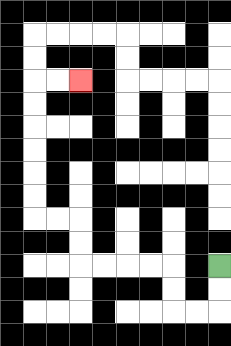{'start': '[9, 11]', 'end': '[3, 3]', 'path_directions': 'D,D,L,L,U,U,L,L,L,L,U,U,L,L,U,U,U,U,U,U,R,R', 'path_coordinates': '[[9, 11], [9, 12], [9, 13], [8, 13], [7, 13], [7, 12], [7, 11], [6, 11], [5, 11], [4, 11], [3, 11], [3, 10], [3, 9], [2, 9], [1, 9], [1, 8], [1, 7], [1, 6], [1, 5], [1, 4], [1, 3], [2, 3], [3, 3]]'}